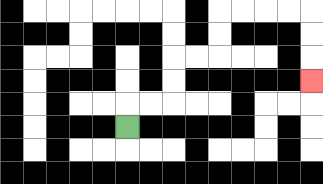{'start': '[5, 5]', 'end': '[13, 3]', 'path_directions': 'U,R,R,U,U,R,R,U,U,R,R,R,R,D,D,D', 'path_coordinates': '[[5, 5], [5, 4], [6, 4], [7, 4], [7, 3], [7, 2], [8, 2], [9, 2], [9, 1], [9, 0], [10, 0], [11, 0], [12, 0], [13, 0], [13, 1], [13, 2], [13, 3]]'}